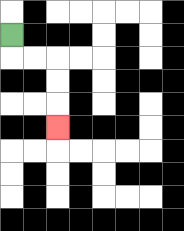{'start': '[0, 1]', 'end': '[2, 5]', 'path_directions': 'D,R,R,D,D,D', 'path_coordinates': '[[0, 1], [0, 2], [1, 2], [2, 2], [2, 3], [2, 4], [2, 5]]'}